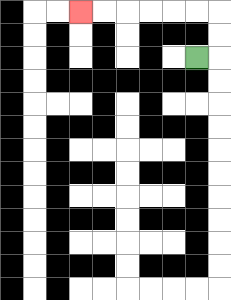{'start': '[8, 2]', 'end': '[3, 0]', 'path_directions': 'R,U,U,L,L,L,L,L,L', 'path_coordinates': '[[8, 2], [9, 2], [9, 1], [9, 0], [8, 0], [7, 0], [6, 0], [5, 0], [4, 0], [3, 0]]'}